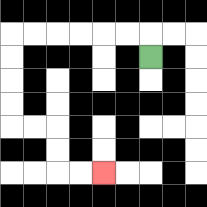{'start': '[6, 2]', 'end': '[4, 7]', 'path_directions': 'U,L,L,L,L,L,L,D,D,D,D,R,R,D,D,R,R', 'path_coordinates': '[[6, 2], [6, 1], [5, 1], [4, 1], [3, 1], [2, 1], [1, 1], [0, 1], [0, 2], [0, 3], [0, 4], [0, 5], [1, 5], [2, 5], [2, 6], [2, 7], [3, 7], [4, 7]]'}